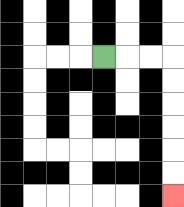{'start': '[4, 2]', 'end': '[7, 8]', 'path_directions': 'R,R,R,D,D,D,D,D,D', 'path_coordinates': '[[4, 2], [5, 2], [6, 2], [7, 2], [7, 3], [7, 4], [7, 5], [7, 6], [7, 7], [7, 8]]'}